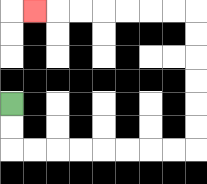{'start': '[0, 4]', 'end': '[1, 0]', 'path_directions': 'D,D,R,R,R,R,R,R,R,R,U,U,U,U,U,U,L,L,L,L,L,L,L', 'path_coordinates': '[[0, 4], [0, 5], [0, 6], [1, 6], [2, 6], [3, 6], [4, 6], [5, 6], [6, 6], [7, 6], [8, 6], [8, 5], [8, 4], [8, 3], [8, 2], [8, 1], [8, 0], [7, 0], [6, 0], [5, 0], [4, 0], [3, 0], [2, 0], [1, 0]]'}